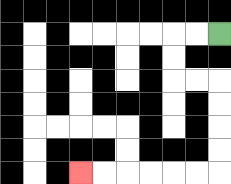{'start': '[9, 1]', 'end': '[3, 7]', 'path_directions': 'L,L,D,D,R,R,D,D,D,D,L,L,L,L,L,L', 'path_coordinates': '[[9, 1], [8, 1], [7, 1], [7, 2], [7, 3], [8, 3], [9, 3], [9, 4], [9, 5], [9, 6], [9, 7], [8, 7], [7, 7], [6, 7], [5, 7], [4, 7], [3, 7]]'}